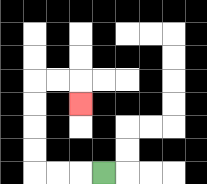{'start': '[4, 7]', 'end': '[3, 4]', 'path_directions': 'L,L,L,U,U,U,U,R,R,D', 'path_coordinates': '[[4, 7], [3, 7], [2, 7], [1, 7], [1, 6], [1, 5], [1, 4], [1, 3], [2, 3], [3, 3], [3, 4]]'}